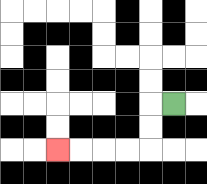{'start': '[7, 4]', 'end': '[2, 6]', 'path_directions': 'L,D,D,L,L,L,L', 'path_coordinates': '[[7, 4], [6, 4], [6, 5], [6, 6], [5, 6], [4, 6], [3, 6], [2, 6]]'}